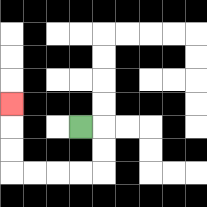{'start': '[3, 5]', 'end': '[0, 4]', 'path_directions': 'R,D,D,L,L,L,L,U,U,U', 'path_coordinates': '[[3, 5], [4, 5], [4, 6], [4, 7], [3, 7], [2, 7], [1, 7], [0, 7], [0, 6], [0, 5], [0, 4]]'}